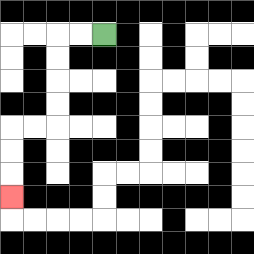{'start': '[4, 1]', 'end': '[0, 8]', 'path_directions': 'L,L,D,D,D,D,L,L,D,D,D', 'path_coordinates': '[[4, 1], [3, 1], [2, 1], [2, 2], [2, 3], [2, 4], [2, 5], [1, 5], [0, 5], [0, 6], [0, 7], [0, 8]]'}